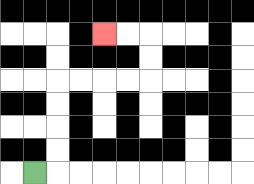{'start': '[1, 7]', 'end': '[4, 1]', 'path_directions': 'R,U,U,U,U,R,R,R,R,U,U,L,L', 'path_coordinates': '[[1, 7], [2, 7], [2, 6], [2, 5], [2, 4], [2, 3], [3, 3], [4, 3], [5, 3], [6, 3], [6, 2], [6, 1], [5, 1], [4, 1]]'}